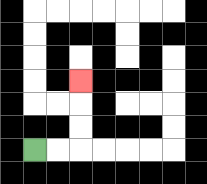{'start': '[1, 6]', 'end': '[3, 3]', 'path_directions': 'R,R,U,U,U', 'path_coordinates': '[[1, 6], [2, 6], [3, 6], [3, 5], [3, 4], [3, 3]]'}